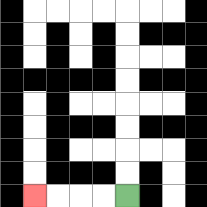{'start': '[5, 8]', 'end': '[1, 8]', 'path_directions': 'L,L,L,L', 'path_coordinates': '[[5, 8], [4, 8], [3, 8], [2, 8], [1, 8]]'}